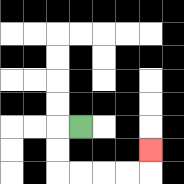{'start': '[3, 5]', 'end': '[6, 6]', 'path_directions': 'L,D,D,R,R,R,R,U', 'path_coordinates': '[[3, 5], [2, 5], [2, 6], [2, 7], [3, 7], [4, 7], [5, 7], [6, 7], [6, 6]]'}